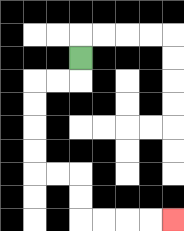{'start': '[3, 2]', 'end': '[7, 9]', 'path_directions': 'D,L,L,D,D,D,D,R,R,D,D,R,R,R,R', 'path_coordinates': '[[3, 2], [3, 3], [2, 3], [1, 3], [1, 4], [1, 5], [1, 6], [1, 7], [2, 7], [3, 7], [3, 8], [3, 9], [4, 9], [5, 9], [6, 9], [7, 9]]'}